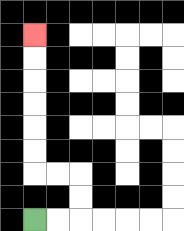{'start': '[1, 9]', 'end': '[1, 1]', 'path_directions': 'R,R,U,U,L,L,U,U,U,U,U,U', 'path_coordinates': '[[1, 9], [2, 9], [3, 9], [3, 8], [3, 7], [2, 7], [1, 7], [1, 6], [1, 5], [1, 4], [1, 3], [1, 2], [1, 1]]'}